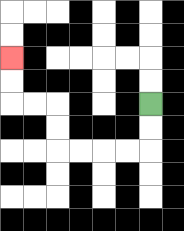{'start': '[6, 4]', 'end': '[0, 2]', 'path_directions': 'D,D,L,L,L,L,U,U,L,L,U,U', 'path_coordinates': '[[6, 4], [6, 5], [6, 6], [5, 6], [4, 6], [3, 6], [2, 6], [2, 5], [2, 4], [1, 4], [0, 4], [0, 3], [0, 2]]'}